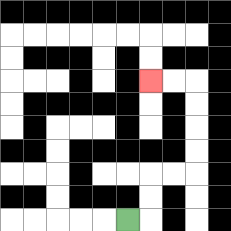{'start': '[5, 9]', 'end': '[6, 3]', 'path_directions': 'R,U,U,R,R,U,U,U,U,L,L', 'path_coordinates': '[[5, 9], [6, 9], [6, 8], [6, 7], [7, 7], [8, 7], [8, 6], [8, 5], [8, 4], [8, 3], [7, 3], [6, 3]]'}